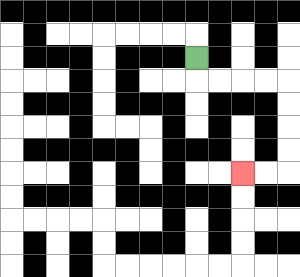{'start': '[8, 2]', 'end': '[10, 7]', 'path_directions': 'D,R,R,R,R,D,D,D,D,L,L', 'path_coordinates': '[[8, 2], [8, 3], [9, 3], [10, 3], [11, 3], [12, 3], [12, 4], [12, 5], [12, 6], [12, 7], [11, 7], [10, 7]]'}